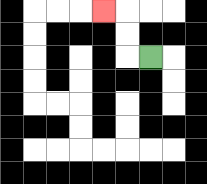{'start': '[6, 2]', 'end': '[4, 0]', 'path_directions': 'L,U,U,L', 'path_coordinates': '[[6, 2], [5, 2], [5, 1], [5, 0], [4, 0]]'}